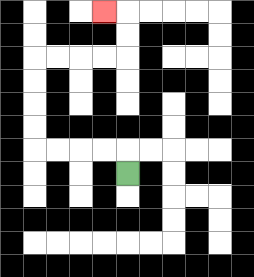{'start': '[5, 7]', 'end': '[4, 0]', 'path_directions': 'U,L,L,L,L,U,U,U,U,R,R,R,R,U,U,L', 'path_coordinates': '[[5, 7], [5, 6], [4, 6], [3, 6], [2, 6], [1, 6], [1, 5], [1, 4], [1, 3], [1, 2], [2, 2], [3, 2], [4, 2], [5, 2], [5, 1], [5, 0], [4, 0]]'}